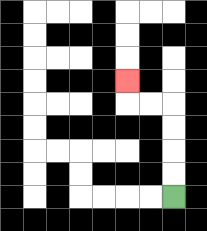{'start': '[7, 8]', 'end': '[5, 3]', 'path_directions': 'U,U,U,U,L,L,U', 'path_coordinates': '[[7, 8], [7, 7], [7, 6], [7, 5], [7, 4], [6, 4], [5, 4], [5, 3]]'}